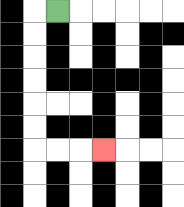{'start': '[2, 0]', 'end': '[4, 6]', 'path_directions': 'L,D,D,D,D,D,D,R,R,R', 'path_coordinates': '[[2, 0], [1, 0], [1, 1], [1, 2], [1, 3], [1, 4], [1, 5], [1, 6], [2, 6], [3, 6], [4, 6]]'}